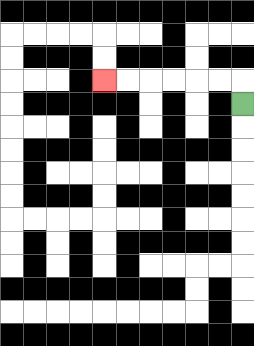{'start': '[10, 4]', 'end': '[4, 3]', 'path_directions': 'U,L,L,L,L,L,L', 'path_coordinates': '[[10, 4], [10, 3], [9, 3], [8, 3], [7, 3], [6, 3], [5, 3], [4, 3]]'}